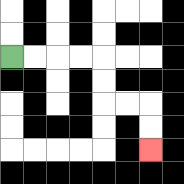{'start': '[0, 2]', 'end': '[6, 6]', 'path_directions': 'R,R,R,R,D,D,R,R,D,D', 'path_coordinates': '[[0, 2], [1, 2], [2, 2], [3, 2], [4, 2], [4, 3], [4, 4], [5, 4], [6, 4], [6, 5], [6, 6]]'}